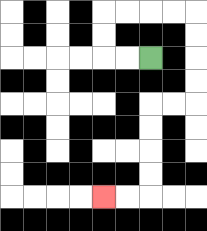{'start': '[6, 2]', 'end': '[4, 8]', 'path_directions': 'L,L,U,U,R,R,R,R,D,D,D,D,L,L,D,D,D,D,L,L', 'path_coordinates': '[[6, 2], [5, 2], [4, 2], [4, 1], [4, 0], [5, 0], [6, 0], [7, 0], [8, 0], [8, 1], [8, 2], [8, 3], [8, 4], [7, 4], [6, 4], [6, 5], [6, 6], [6, 7], [6, 8], [5, 8], [4, 8]]'}